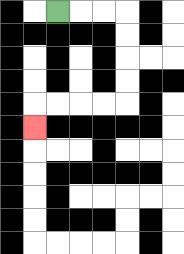{'start': '[2, 0]', 'end': '[1, 5]', 'path_directions': 'R,R,R,D,D,D,D,L,L,L,L,D', 'path_coordinates': '[[2, 0], [3, 0], [4, 0], [5, 0], [5, 1], [5, 2], [5, 3], [5, 4], [4, 4], [3, 4], [2, 4], [1, 4], [1, 5]]'}